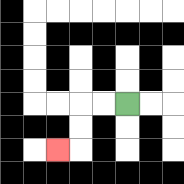{'start': '[5, 4]', 'end': '[2, 6]', 'path_directions': 'L,L,D,D,L', 'path_coordinates': '[[5, 4], [4, 4], [3, 4], [3, 5], [3, 6], [2, 6]]'}